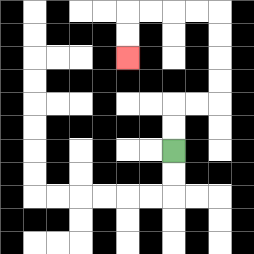{'start': '[7, 6]', 'end': '[5, 2]', 'path_directions': 'U,U,R,R,U,U,U,U,L,L,L,L,D,D', 'path_coordinates': '[[7, 6], [7, 5], [7, 4], [8, 4], [9, 4], [9, 3], [9, 2], [9, 1], [9, 0], [8, 0], [7, 0], [6, 0], [5, 0], [5, 1], [5, 2]]'}